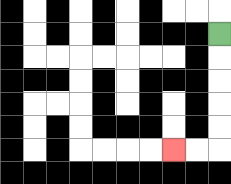{'start': '[9, 1]', 'end': '[7, 6]', 'path_directions': 'D,D,D,D,D,L,L', 'path_coordinates': '[[9, 1], [9, 2], [9, 3], [9, 4], [9, 5], [9, 6], [8, 6], [7, 6]]'}